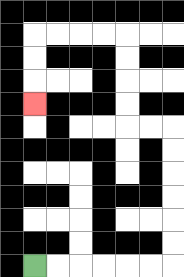{'start': '[1, 11]', 'end': '[1, 4]', 'path_directions': 'R,R,R,R,R,R,U,U,U,U,U,U,L,L,U,U,U,U,L,L,L,L,D,D,D', 'path_coordinates': '[[1, 11], [2, 11], [3, 11], [4, 11], [5, 11], [6, 11], [7, 11], [7, 10], [7, 9], [7, 8], [7, 7], [7, 6], [7, 5], [6, 5], [5, 5], [5, 4], [5, 3], [5, 2], [5, 1], [4, 1], [3, 1], [2, 1], [1, 1], [1, 2], [1, 3], [1, 4]]'}